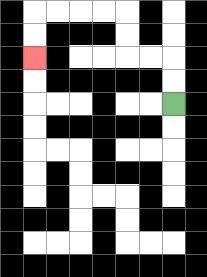{'start': '[7, 4]', 'end': '[1, 2]', 'path_directions': 'U,U,L,L,U,U,L,L,L,L,D,D', 'path_coordinates': '[[7, 4], [7, 3], [7, 2], [6, 2], [5, 2], [5, 1], [5, 0], [4, 0], [3, 0], [2, 0], [1, 0], [1, 1], [1, 2]]'}